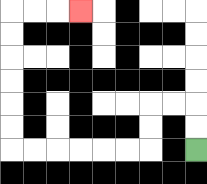{'start': '[8, 6]', 'end': '[3, 0]', 'path_directions': 'U,U,L,L,D,D,L,L,L,L,L,L,U,U,U,U,U,U,R,R,R', 'path_coordinates': '[[8, 6], [8, 5], [8, 4], [7, 4], [6, 4], [6, 5], [6, 6], [5, 6], [4, 6], [3, 6], [2, 6], [1, 6], [0, 6], [0, 5], [0, 4], [0, 3], [0, 2], [0, 1], [0, 0], [1, 0], [2, 0], [3, 0]]'}